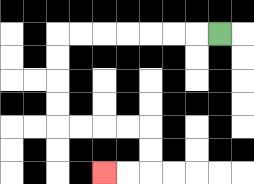{'start': '[9, 1]', 'end': '[4, 7]', 'path_directions': 'L,L,L,L,L,L,L,D,D,D,D,R,R,R,R,D,D,L,L', 'path_coordinates': '[[9, 1], [8, 1], [7, 1], [6, 1], [5, 1], [4, 1], [3, 1], [2, 1], [2, 2], [2, 3], [2, 4], [2, 5], [3, 5], [4, 5], [5, 5], [6, 5], [6, 6], [6, 7], [5, 7], [4, 7]]'}